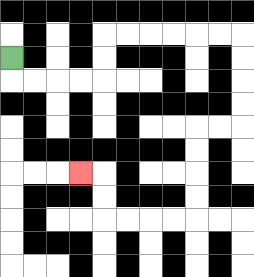{'start': '[0, 2]', 'end': '[3, 7]', 'path_directions': 'D,R,R,R,R,U,U,R,R,R,R,R,R,D,D,D,D,L,L,D,D,D,D,L,L,L,L,U,U,L', 'path_coordinates': '[[0, 2], [0, 3], [1, 3], [2, 3], [3, 3], [4, 3], [4, 2], [4, 1], [5, 1], [6, 1], [7, 1], [8, 1], [9, 1], [10, 1], [10, 2], [10, 3], [10, 4], [10, 5], [9, 5], [8, 5], [8, 6], [8, 7], [8, 8], [8, 9], [7, 9], [6, 9], [5, 9], [4, 9], [4, 8], [4, 7], [3, 7]]'}